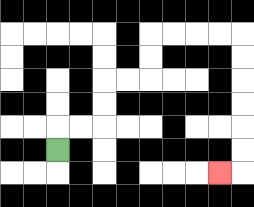{'start': '[2, 6]', 'end': '[9, 7]', 'path_directions': 'U,R,R,U,U,R,R,U,U,R,R,R,R,D,D,D,D,D,D,L', 'path_coordinates': '[[2, 6], [2, 5], [3, 5], [4, 5], [4, 4], [4, 3], [5, 3], [6, 3], [6, 2], [6, 1], [7, 1], [8, 1], [9, 1], [10, 1], [10, 2], [10, 3], [10, 4], [10, 5], [10, 6], [10, 7], [9, 7]]'}